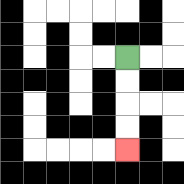{'start': '[5, 2]', 'end': '[5, 6]', 'path_directions': 'D,D,D,D', 'path_coordinates': '[[5, 2], [5, 3], [5, 4], [5, 5], [5, 6]]'}